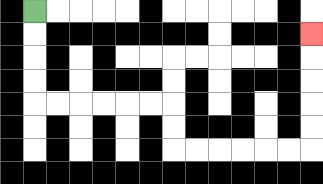{'start': '[1, 0]', 'end': '[13, 1]', 'path_directions': 'D,D,D,D,R,R,R,R,R,R,D,D,R,R,R,R,R,R,U,U,U,U,U', 'path_coordinates': '[[1, 0], [1, 1], [1, 2], [1, 3], [1, 4], [2, 4], [3, 4], [4, 4], [5, 4], [6, 4], [7, 4], [7, 5], [7, 6], [8, 6], [9, 6], [10, 6], [11, 6], [12, 6], [13, 6], [13, 5], [13, 4], [13, 3], [13, 2], [13, 1]]'}